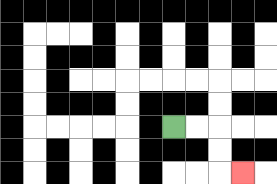{'start': '[7, 5]', 'end': '[10, 7]', 'path_directions': 'R,R,D,D,R', 'path_coordinates': '[[7, 5], [8, 5], [9, 5], [9, 6], [9, 7], [10, 7]]'}